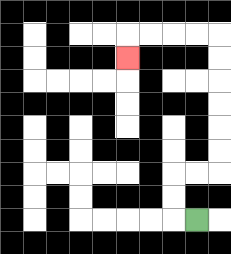{'start': '[8, 9]', 'end': '[5, 2]', 'path_directions': 'L,U,U,R,R,U,U,U,U,U,U,L,L,L,L,D', 'path_coordinates': '[[8, 9], [7, 9], [7, 8], [7, 7], [8, 7], [9, 7], [9, 6], [9, 5], [9, 4], [9, 3], [9, 2], [9, 1], [8, 1], [7, 1], [6, 1], [5, 1], [5, 2]]'}